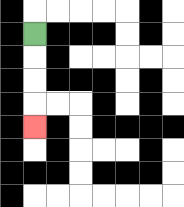{'start': '[1, 1]', 'end': '[1, 5]', 'path_directions': 'D,D,D,D', 'path_coordinates': '[[1, 1], [1, 2], [1, 3], [1, 4], [1, 5]]'}